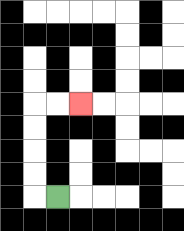{'start': '[2, 8]', 'end': '[3, 4]', 'path_directions': 'L,U,U,U,U,R,R', 'path_coordinates': '[[2, 8], [1, 8], [1, 7], [1, 6], [1, 5], [1, 4], [2, 4], [3, 4]]'}